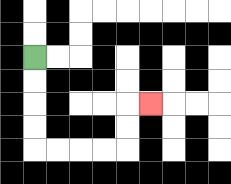{'start': '[1, 2]', 'end': '[6, 4]', 'path_directions': 'D,D,D,D,R,R,R,R,U,U,R', 'path_coordinates': '[[1, 2], [1, 3], [1, 4], [1, 5], [1, 6], [2, 6], [3, 6], [4, 6], [5, 6], [5, 5], [5, 4], [6, 4]]'}